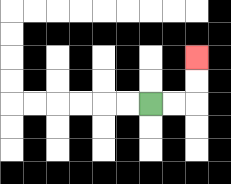{'start': '[6, 4]', 'end': '[8, 2]', 'path_directions': 'R,R,U,U', 'path_coordinates': '[[6, 4], [7, 4], [8, 4], [8, 3], [8, 2]]'}